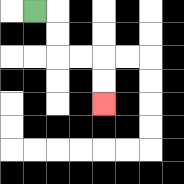{'start': '[1, 0]', 'end': '[4, 4]', 'path_directions': 'R,D,D,R,R,D,D', 'path_coordinates': '[[1, 0], [2, 0], [2, 1], [2, 2], [3, 2], [4, 2], [4, 3], [4, 4]]'}